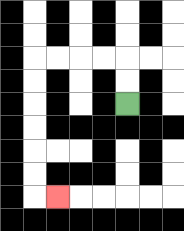{'start': '[5, 4]', 'end': '[2, 8]', 'path_directions': 'U,U,L,L,L,L,D,D,D,D,D,D,R', 'path_coordinates': '[[5, 4], [5, 3], [5, 2], [4, 2], [3, 2], [2, 2], [1, 2], [1, 3], [1, 4], [1, 5], [1, 6], [1, 7], [1, 8], [2, 8]]'}